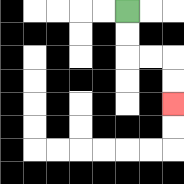{'start': '[5, 0]', 'end': '[7, 4]', 'path_directions': 'D,D,R,R,D,D', 'path_coordinates': '[[5, 0], [5, 1], [5, 2], [6, 2], [7, 2], [7, 3], [7, 4]]'}